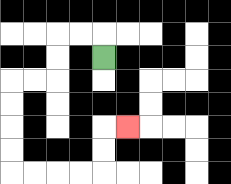{'start': '[4, 2]', 'end': '[5, 5]', 'path_directions': 'U,L,L,D,D,L,L,D,D,D,D,R,R,R,R,U,U,R', 'path_coordinates': '[[4, 2], [4, 1], [3, 1], [2, 1], [2, 2], [2, 3], [1, 3], [0, 3], [0, 4], [0, 5], [0, 6], [0, 7], [1, 7], [2, 7], [3, 7], [4, 7], [4, 6], [4, 5], [5, 5]]'}